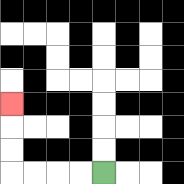{'start': '[4, 7]', 'end': '[0, 4]', 'path_directions': 'L,L,L,L,U,U,U', 'path_coordinates': '[[4, 7], [3, 7], [2, 7], [1, 7], [0, 7], [0, 6], [0, 5], [0, 4]]'}